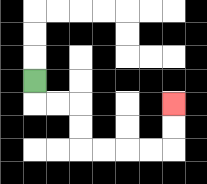{'start': '[1, 3]', 'end': '[7, 4]', 'path_directions': 'D,R,R,D,D,R,R,R,R,U,U', 'path_coordinates': '[[1, 3], [1, 4], [2, 4], [3, 4], [3, 5], [3, 6], [4, 6], [5, 6], [6, 6], [7, 6], [7, 5], [7, 4]]'}